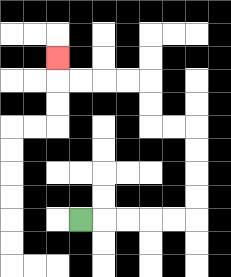{'start': '[3, 9]', 'end': '[2, 2]', 'path_directions': 'R,R,R,R,R,U,U,U,U,L,L,U,U,L,L,L,L,U', 'path_coordinates': '[[3, 9], [4, 9], [5, 9], [6, 9], [7, 9], [8, 9], [8, 8], [8, 7], [8, 6], [8, 5], [7, 5], [6, 5], [6, 4], [6, 3], [5, 3], [4, 3], [3, 3], [2, 3], [2, 2]]'}